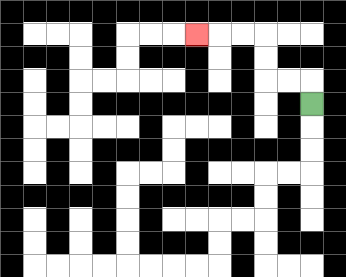{'start': '[13, 4]', 'end': '[8, 1]', 'path_directions': 'U,L,L,U,U,L,L,L', 'path_coordinates': '[[13, 4], [13, 3], [12, 3], [11, 3], [11, 2], [11, 1], [10, 1], [9, 1], [8, 1]]'}